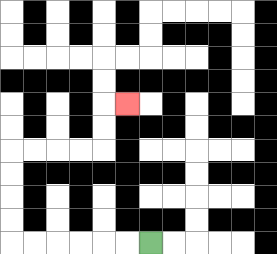{'start': '[6, 10]', 'end': '[5, 4]', 'path_directions': 'L,L,L,L,L,L,U,U,U,U,R,R,R,R,U,U,R', 'path_coordinates': '[[6, 10], [5, 10], [4, 10], [3, 10], [2, 10], [1, 10], [0, 10], [0, 9], [0, 8], [0, 7], [0, 6], [1, 6], [2, 6], [3, 6], [4, 6], [4, 5], [4, 4], [5, 4]]'}